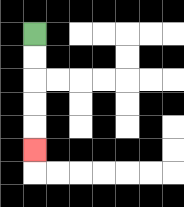{'start': '[1, 1]', 'end': '[1, 6]', 'path_directions': 'D,D,D,D,D', 'path_coordinates': '[[1, 1], [1, 2], [1, 3], [1, 4], [1, 5], [1, 6]]'}